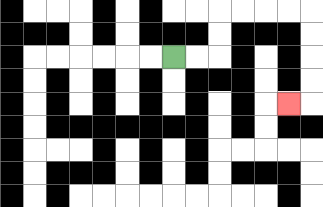{'start': '[7, 2]', 'end': '[12, 4]', 'path_directions': 'R,R,U,U,R,R,R,R,D,D,D,D,L', 'path_coordinates': '[[7, 2], [8, 2], [9, 2], [9, 1], [9, 0], [10, 0], [11, 0], [12, 0], [13, 0], [13, 1], [13, 2], [13, 3], [13, 4], [12, 4]]'}